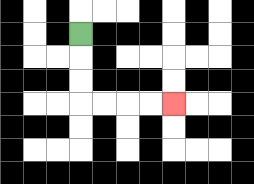{'start': '[3, 1]', 'end': '[7, 4]', 'path_directions': 'D,D,D,R,R,R,R', 'path_coordinates': '[[3, 1], [3, 2], [3, 3], [3, 4], [4, 4], [5, 4], [6, 4], [7, 4]]'}